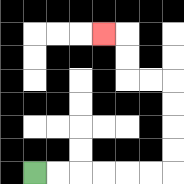{'start': '[1, 7]', 'end': '[4, 1]', 'path_directions': 'R,R,R,R,R,R,U,U,U,U,L,L,U,U,L', 'path_coordinates': '[[1, 7], [2, 7], [3, 7], [4, 7], [5, 7], [6, 7], [7, 7], [7, 6], [7, 5], [7, 4], [7, 3], [6, 3], [5, 3], [5, 2], [5, 1], [4, 1]]'}